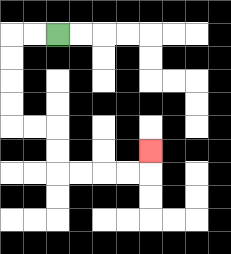{'start': '[2, 1]', 'end': '[6, 6]', 'path_directions': 'L,L,D,D,D,D,R,R,D,D,R,R,R,R,U', 'path_coordinates': '[[2, 1], [1, 1], [0, 1], [0, 2], [0, 3], [0, 4], [0, 5], [1, 5], [2, 5], [2, 6], [2, 7], [3, 7], [4, 7], [5, 7], [6, 7], [6, 6]]'}